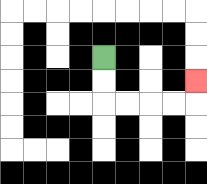{'start': '[4, 2]', 'end': '[8, 3]', 'path_directions': 'D,D,R,R,R,R,U', 'path_coordinates': '[[4, 2], [4, 3], [4, 4], [5, 4], [6, 4], [7, 4], [8, 4], [8, 3]]'}